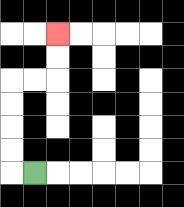{'start': '[1, 7]', 'end': '[2, 1]', 'path_directions': 'L,U,U,U,U,R,R,U,U', 'path_coordinates': '[[1, 7], [0, 7], [0, 6], [0, 5], [0, 4], [0, 3], [1, 3], [2, 3], [2, 2], [2, 1]]'}